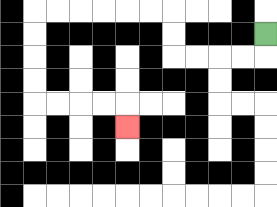{'start': '[11, 1]', 'end': '[5, 5]', 'path_directions': 'D,L,L,L,L,U,U,L,L,L,L,L,L,D,D,D,D,R,R,R,R,D', 'path_coordinates': '[[11, 1], [11, 2], [10, 2], [9, 2], [8, 2], [7, 2], [7, 1], [7, 0], [6, 0], [5, 0], [4, 0], [3, 0], [2, 0], [1, 0], [1, 1], [1, 2], [1, 3], [1, 4], [2, 4], [3, 4], [4, 4], [5, 4], [5, 5]]'}